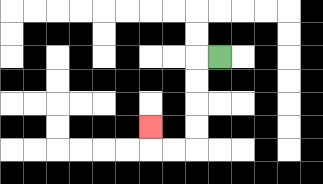{'start': '[9, 2]', 'end': '[6, 5]', 'path_directions': 'L,D,D,D,D,L,L,U', 'path_coordinates': '[[9, 2], [8, 2], [8, 3], [8, 4], [8, 5], [8, 6], [7, 6], [6, 6], [6, 5]]'}